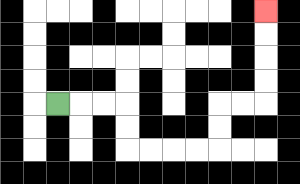{'start': '[2, 4]', 'end': '[11, 0]', 'path_directions': 'R,R,R,D,D,R,R,R,R,U,U,R,R,U,U,U,U', 'path_coordinates': '[[2, 4], [3, 4], [4, 4], [5, 4], [5, 5], [5, 6], [6, 6], [7, 6], [8, 6], [9, 6], [9, 5], [9, 4], [10, 4], [11, 4], [11, 3], [11, 2], [11, 1], [11, 0]]'}